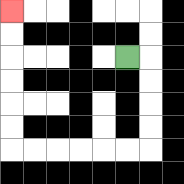{'start': '[5, 2]', 'end': '[0, 0]', 'path_directions': 'R,D,D,D,D,L,L,L,L,L,L,U,U,U,U,U,U', 'path_coordinates': '[[5, 2], [6, 2], [6, 3], [6, 4], [6, 5], [6, 6], [5, 6], [4, 6], [3, 6], [2, 6], [1, 6], [0, 6], [0, 5], [0, 4], [0, 3], [0, 2], [0, 1], [0, 0]]'}